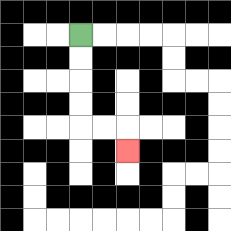{'start': '[3, 1]', 'end': '[5, 6]', 'path_directions': 'D,D,D,D,R,R,D', 'path_coordinates': '[[3, 1], [3, 2], [3, 3], [3, 4], [3, 5], [4, 5], [5, 5], [5, 6]]'}